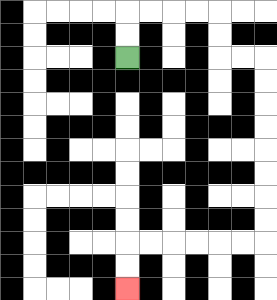{'start': '[5, 2]', 'end': '[5, 12]', 'path_directions': 'U,U,R,R,R,R,D,D,R,R,D,D,D,D,D,D,D,D,L,L,L,L,L,L,D,D', 'path_coordinates': '[[5, 2], [5, 1], [5, 0], [6, 0], [7, 0], [8, 0], [9, 0], [9, 1], [9, 2], [10, 2], [11, 2], [11, 3], [11, 4], [11, 5], [11, 6], [11, 7], [11, 8], [11, 9], [11, 10], [10, 10], [9, 10], [8, 10], [7, 10], [6, 10], [5, 10], [5, 11], [5, 12]]'}